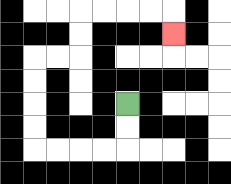{'start': '[5, 4]', 'end': '[7, 1]', 'path_directions': 'D,D,L,L,L,L,U,U,U,U,R,R,U,U,R,R,R,R,D', 'path_coordinates': '[[5, 4], [5, 5], [5, 6], [4, 6], [3, 6], [2, 6], [1, 6], [1, 5], [1, 4], [1, 3], [1, 2], [2, 2], [3, 2], [3, 1], [3, 0], [4, 0], [5, 0], [6, 0], [7, 0], [7, 1]]'}